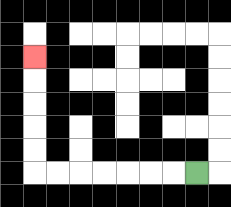{'start': '[8, 7]', 'end': '[1, 2]', 'path_directions': 'L,L,L,L,L,L,L,U,U,U,U,U', 'path_coordinates': '[[8, 7], [7, 7], [6, 7], [5, 7], [4, 7], [3, 7], [2, 7], [1, 7], [1, 6], [1, 5], [1, 4], [1, 3], [1, 2]]'}